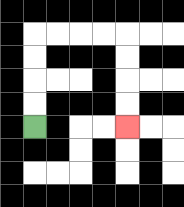{'start': '[1, 5]', 'end': '[5, 5]', 'path_directions': 'U,U,U,U,R,R,R,R,D,D,D,D', 'path_coordinates': '[[1, 5], [1, 4], [1, 3], [1, 2], [1, 1], [2, 1], [3, 1], [4, 1], [5, 1], [5, 2], [5, 3], [5, 4], [5, 5]]'}